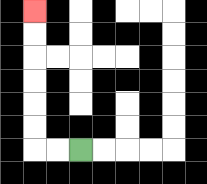{'start': '[3, 6]', 'end': '[1, 0]', 'path_directions': 'L,L,U,U,U,U,U,U', 'path_coordinates': '[[3, 6], [2, 6], [1, 6], [1, 5], [1, 4], [1, 3], [1, 2], [1, 1], [1, 0]]'}